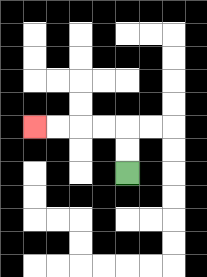{'start': '[5, 7]', 'end': '[1, 5]', 'path_directions': 'U,U,L,L,L,L', 'path_coordinates': '[[5, 7], [5, 6], [5, 5], [4, 5], [3, 5], [2, 5], [1, 5]]'}